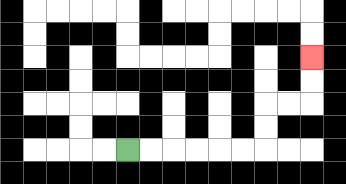{'start': '[5, 6]', 'end': '[13, 2]', 'path_directions': 'R,R,R,R,R,R,U,U,R,R,U,U', 'path_coordinates': '[[5, 6], [6, 6], [7, 6], [8, 6], [9, 6], [10, 6], [11, 6], [11, 5], [11, 4], [12, 4], [13, 4], [13, 3], [13, 2]]'}